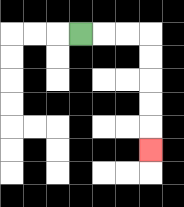{'start': '[3, 1]', 'end': '[6, 6]', 'path_directions': 'R,R,R,D,D,D,D,D', 'path_coordinates': '[[3, 1], [4, 1], [5, 1], [6, 1], [6, 2], [6, 3], [6, 4], [6, 5], [6, 6]]'}